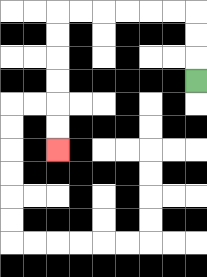{'start': '[8, 3]', 'end': '[2, 6]', 'path_directions': 'U,U,U,L,L,L,L,L,L,D,D,D,D,D,D', 'path_coordinates': '[[8, 3], [8, 2], [8, 1], [8, 0], [7, 0], [6, 0], [5, 0], [4, 0], [3, 0], [2, 0], [2, 1], [2, 2], [2, 3], [2, 4], [2, 5], [2, 6]]'}